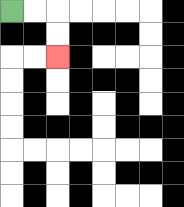{'start': '[0, 0]', 'end': '[2, 2]', 'path_directions': 'R,R,D,D', 'path_coordinates': '[[0, 0], [1, 0], [2, 0], [2, 1], [2, 2]]'}